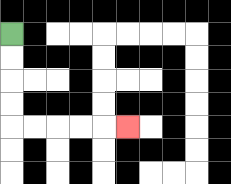{'start': '[0, 1]', 'end': '[5, 5]', 'path_directions': 'D,D,D,D,R,R,R,R,R', 'path_coordinates': '[[0, 1], [0, 2], [0, 3], [0, 4], [0, 5], [1, 5], [2, 5], [3, 5], [4, 5], [5, 5]]'}